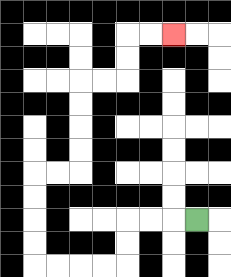{'start': '[8, 9]', 'end': '[7, 1]', 'path_directions': 'L,L,L,D,D,L,L,L,L,U,U,U,U,R,R,U,U,U,U,R,R,U,U,R,R', 'path_coordinates': '[[8, 9], [7, 9], [6, 9], [5, 9], [5, 10], [5, 11], [4, 11], [3, 11], [2, 11], [1, 11], [1, 10], [1, 9], [1, 8], [1, 7], [2, 7], [3, 7], [3, 6], [3, 5], [3, 4], [3, 3], [4, 3], [5, 3], [5, 2], [5, 1], [6, 1], [7, 1]]'}